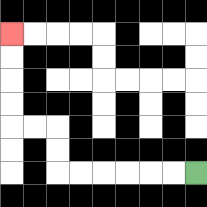{'start': '[8, 7]', 'end': '[0, 1]', 'path_directions': 'L,L,L,L,L,L,U,U,L,L,U,U,U,U', 'path_coordinates': '[[8, 7], [7, 7], [6, 7], [5, 7], [4, 7], [3, 7], [2, 7], [2, 6], [2, 5], [1, 5], [0, 5], [0, 4], [0, 3], [0, 2], [0, 1]]'}